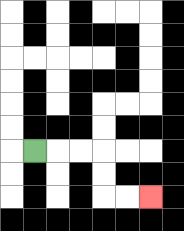{'start': '[1, 6]', 'end': '[6, 8]', 'path_directions': 'R,R,R,D,D,R,R', 'path_coordinates': '[[1, 6], [2, 6], [3, 6], [4, 6], [4, 7], [4, 8], [5, 8], [6, 8]]'}